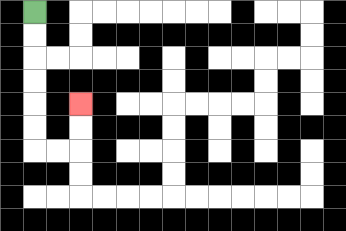{'start': '[1, 0]', 'end': '[3, 4]', 'path_directions': 'D,D,D,D,D,D,R,R,U,U', 'path_coordinates': '[[1, 0], [1, 1], [1, 2], [1, 3], [1, 4], [1, 5], [1, 6], [2, 6], [3, 6], [3, 5], [3, 4]]'}